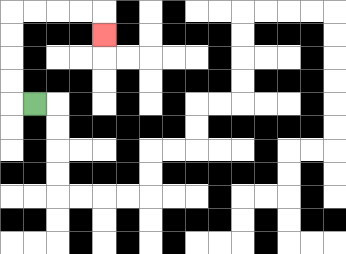{'start': '[1, 4]', 'end': '[4, 1]', 'path_directions': 'L,U,U,U,U,R,R,R,R,D', 'path_coordinates': '[[1, 4], [0, 4], [0, 3], [0, 2], [0, 1], [0, 0], [1, 0], [2, 0], [3, 0], [4, 0], [4, 1]]'}